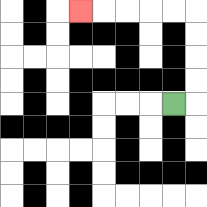{'start': '[7, 4]', 'end': '[3, 0]', 'path_directions': 'R,U,U,U,U,L,L,L,L,L', 'path_coordinates': '[[7, 4], [8, 4], [8, 3], [8, 2], [8, 1], [8, 0], [7, 0], [6, 0], [5, 0], [4, 0], [3, 0]]'}